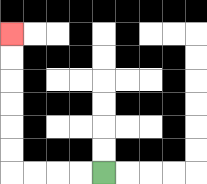{'start': '[4, 7]', 'end': '[0, 1]', 'path_directions': 'L,L,L,L,U,U,U,U,U,U', 'path_coordinates': '[[4, 7], [3, 7], [2, 7], [1, 7], [0, 7], [0, 6], [0, 5], [0, 4], [0, 3], [0, 2], [0, 1]]'}